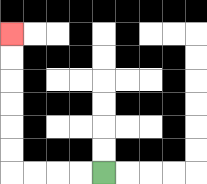{'start': '[4, 7]', 'end': '[0, 1]', 'path_directions': 'L,L,L,L,U,U,U,U,U,U', 'path_coordinates': '[[4, 7], [3, 7], [2, 7], [1, 7], [0, 7], [0, 6], [0, 5], [0, 4], [0, 3], [0, 2], [0, 1]]'}